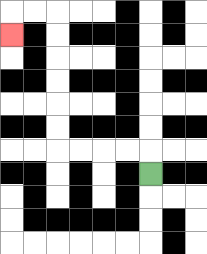{'start': '[6, 7]', 'end': '[0, 1]', 'path_directions': 'U,L,L,L,L,U,U,U,U,U,U,L,L,D', 'path_coordinates': '[[6, 7], [6, 6], [5, 6], [4, 6], [3, 6], [2, 6], [2, 5], [2, 4], [2, 3], [2, 2], [2, 1], [2, 0], [1, 0], [0, 0], [0, 1]]'}